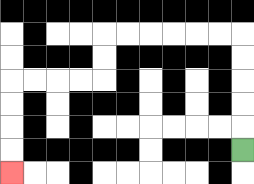{'start': '[10, 6]', 'end': '[0, 7]', 'path_directions': 'U,U,U,U,U,L,L,L,L,L,L,D,D,L,L,L,L,D,D,D,D', 'path_coordinates': '[[10, 6], [10, 5], [10, 4], [10, 3], [10, 2], [10, 1], [9, 1], [8, 1], [7, 1], [6, 1], [5, 1], [4, 1], [4, 2], [4, 3], [3, 3], [2, 3], [1, 3], [0, 3], [0, 4], [0, 5], [0, 6], [0, 7]]'}